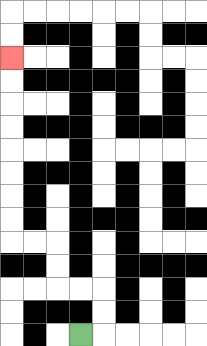{'start': '[3, 14]', 'end': '[0, 2]', 'path_directions': 'R,U,U,L,L,U,U,L,L,U,U,U,U,U,U,U,U', 'path_coordinates': '[[3, 14], [4, 14], [4, 13], [4, 12], [3, 12], [2, 12], [2, 11], [2, 10], [1, 10], [0, 10], [0, 9], [0, 8], [0, 7], [0, 6], [0, 5], [0, 4], [0, 3], [0, 2]]'}